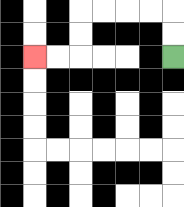{'start': '[7, 2]', 'end': '[1, 2]', 'path_directions': 'U,U,L,L,L,L,D,D,L,L', 'path_coordinates': '[[7, 2], [7, 1], [7, 0], [6, 0], [5, 0], [4, 0], [3, 0], [3, 1], [3, 2], [2, 2], [1, 2]]'}